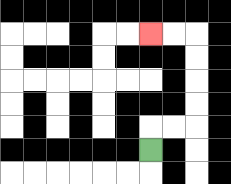{'start': '[6, 6]', 'end': '[6, 1]', 'path_directions': 'U,R,R,U,U,U,U,L,L', 'path_coordinates': '[[6, 6], [6, 5], [7, 5], [8, 5], [8, 4], [8, 3], [8, 2], [8, 1], [7, 1], [6, 1]]'}